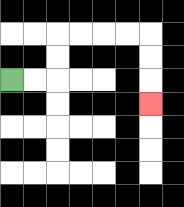{'start': '[0, 3]', 'end': '[6, 4]', 'path_directions': 'R,R,U,U,R,R,R,R,D,D,D', 'path_coordinates': '[[0, 3], [1, 3], [2, 3], [2, 2], [2, 1], [3, 1], [4, 1], [5, 1], [6, 1], [6, 2], [6, 3], [6, 4]]'}